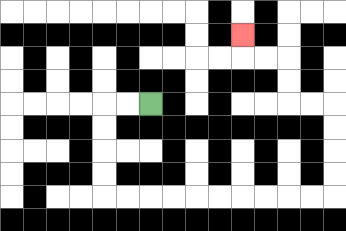{'start': '[6, 4]', 'end': '[10, 1]', 'path_directions': 'L,L,D,D,D,D,R,R,R,R,R,R,R,R,R,R,U,U,U,U,L,L,U,U,L,L,U', 'path_coordinates': '[[6, 4], [5, 4], [4, 4], [4, 5], [4, 6], [4, 7], [4, 8], [5, 8], [6, 8], [7, 8], [8, 8], [9, 8], [10, 8], [11, 8], [12, 8], [13, 8], [14, 8], [14, 7], [14, 6], [14, 5], [14, 4], [13, 4], [12, 4], [12, 3], [12, 2], [11, 2], [10, 2], [10, 1]]'}